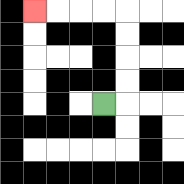{'start': '[4, 4]', 'end': '[1, 0]', 'path_directions': 'R,U,U,U,U,L,L,L,L', 'path_coordinates': '[[4, 4], [5, 4], [5, 3], [5, 2], [5, 1], [5, 0], [4, 0], [3, 0], [2, 0], [1, 0]]'}